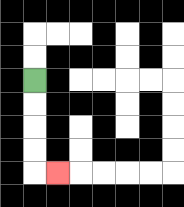{'start': '[1, 3]', 'end': '[2, 7]', 'path_directions': 'D,D,D,D,R', 'path_coordinates': '[[1, 3], [1, 4], [1, 5], [1, 6], [1, 7], [2, 7]]'}